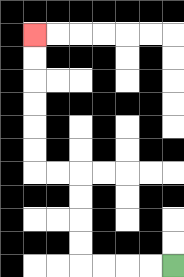{'start': '[7, 11]', 'end': '[1, 1]', 'path_directions': 'L,L,L,L,U,U,U,U,L,L,U,U,U,U,U,U', 'path_coordinates': '[[7, 11], [6, 11], [5, 11], [4, 11], [3, 11], [3, 10], [3, 9], [3, 8], [3, 7], [2, 7], [1, 7], [1, 6], [1, 5], [1, 4], [1, 3], [1, 2], [1, 1]]'}